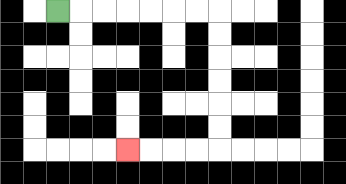{'start': '[2, 0]', 'end': '[5, 6]', 'path_directions': 'R,R,R,R,R,R,R,D,D,D,D,D,D,L,L,L,L', 'path_coordinates': '[[2, 0], [3, 0], [4, 0], [5, 0], [6, 0], [7, 0], [8, 0], [9, 0], [9, 1], [9, 2], [9, 3], [9, 4], [9, 5], [9, 6], [8, 6], [7, 6], [6, 6], [5, 6]]'}